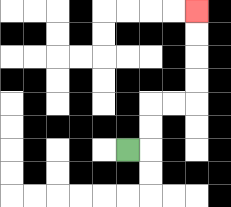{'start': '[5, 6]', 'end': '[8, 0]', 'path_directions': 'R,U,U,R,R,U,U,U,U', 'path_coordinates': '[[5, 6], [6, 6], [6, 5], [6, 4], [7, 4], [8, 4], [8, 3], [8, 2], [8, 1], [8, 0]]'}